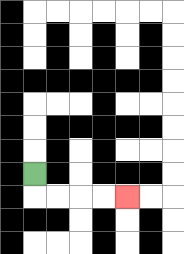{'start': '[1, 7]', 'end': '[5, 8]', 'path_directions': 'D,R,R,R,R', 'path_coordinates': '[[1, 7], [1, 8], [2, 8], [3, 8], [4, 8], [5, 8]]'}